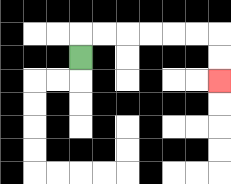{'start': '[3, 2]', 'end': '[9, 3]', 'path_directions': 'U,R,R,R,R,R,R,D,D', 'path_coordinates': '[[3, 2], [3, 1], [4, 1], [5, 1], [6, 1], [7, 1], [8, 1], [9, 1], [9, 2], [9, 3]]'}